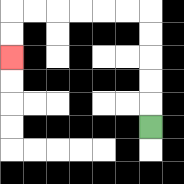{'start': '[6, 5]', 'end': '[0, 2]', 'path_directions': 'U,U,U,U,U,L,L,L,L,L,L,D,D', 'path_coordinates': '[[6, 5], [6, 4], [6, 3], [6, 2], [6, 1], [6, 0], [5, 0], [4, 0], [3, 0], [2, 0], [1, 0], [0, 0], [0, 1], [0, 2]]'}